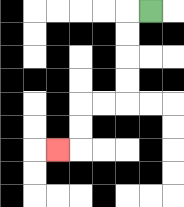{'start': '[6, 0]', 'end': '[2, 6]', 'path_directions': 'L,D,D,D,D,L,L,D,D,L', 'path_coordinates': '[[6, 0], [5, 0], [5, 1], [5, 2], [5, 3], [5, 4], [4, 4], [3, 4], [3, 5], [3, 6], [2, 6]]'}